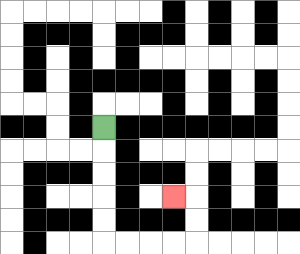{'start': '[4, 5]', 'end': '[7, 8]', 'path_directions': 'D,D,D,D,D,R,R,R,R,U,U,L', 'path_coordinates': '[[4, 5], [4, 6], [4, 7], [4, 8], [4, 9], [4, 10], [5, 10], [6, 10], [7, 10], [8, 10], [8, 9], [8, 8], [7, 8]]'}